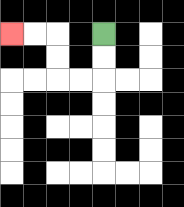{'start': '[4, 1]', 'end': '[0, 1]', 'path_directions': 'D,D,L,L,U,U,L,L', 'path_coordinates': '[[4, 1], [4, 2], [4, 3], [3, 3], [2, 3], [2, 2], [2, 1], [1, 1], [0, 1]]'}